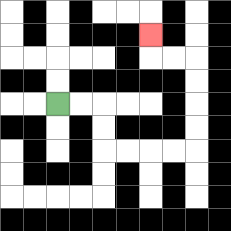{'start': '[2, 4]', 'end': '[6, 1]', 'path_directions': 'R,R,D,D,R,R,R,R,U,U,U,U,L,L,U', 'path_coordinates': '[[2, 4], [3, 4], [4, 4], [4, 5], [4, 6], [5, 6], [6, 6], [7, 6], [8, 6], [8, 5], [8, 4], [8, 3], [8, 2], [7, 2], [6, 2], [6, 1]]'}